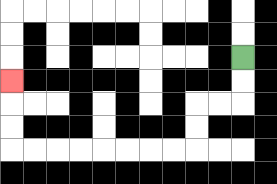{'start': '[10, 2]', 'end': '[0, 3]', 'path_directions': 'D,D,L,L,D,D,L,L,L,L,L,L,L,L,U,U,U', 'path_coordinates': '[[10, 2], [10, 3], [10, 4], [9, 4], [8, 4], [8, 5], [8, 6], [7, 6], [6, 6], [5, 6], [4, 6], [3, 6], [2, 6], [1, 6], [0, 6], [0, 5], [0, 4], [0, 3]]'}